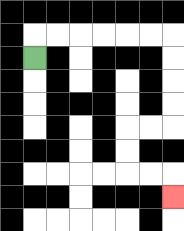{'start': '[1, 2]', 'end': '[7, 8]', 'path_directions': 'U,R,R,R,R,R,R,D,D,D,D,L,L,D,D,R,R,D', 'path_coordinates': '[[1, 2], [1, 1], [2, 1], [3, 1], [4, 1], [5, 1], [6, 1], [7, 1], [7, 2], [7, 3], [7, 4], [7, 5], [6, 5], [5, 5], [5, 6], [5, 7], [6, 7], [7, 7], [7, 8]]'}